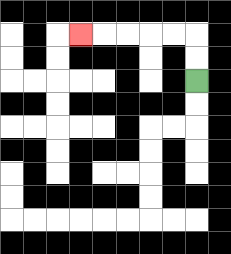{'start': '[8, 3]', 'end': '[3, 1]', 'path_directions': 'U,U,L,L,L,L,L', 'path_coordinates': '[[8, 3], [8, 2], [8, 1], [7, 1], [6, 1], [5, 1], [4, 1], [3, 1]]'}